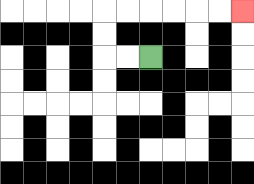{'start': '[6, 2]', 'end': '[10, 0]', 'path_directions': 'L,L,U,U,R,R,R,R,R,R', 'path_coordinates': '[[6, 2], [5, 2], [4, 2], [4, 1], [4, 0], [5, 0], [6, 0], [7, 0], [8, 0], [9, 0], [10, 0]]'}